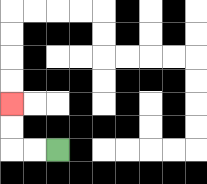{'start': '[2, 6]', 'end': '[0, 4]', 'path_directions': 'L,L,U,U', 'path_coordinates': '[[2, 6], [1, 6], [0, 6], [0, 5], [0, 4]]'}